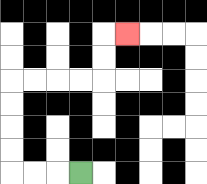{'start': '[3, 7]', 'end': '[5, 1]', 'path_directions': 'L,L,L,U,U,U,U,R,R,R,R,U,U,R', 'path_coordinates': '[[3, 7], [2, 7], [1, 7], [0, 7], [0, 6], [0, 5], [0, 4], [0, 3], [1, 3], [2, 3], [3, 3], [4, 3], [4, 2], [4, 1], [5, 1]]'}